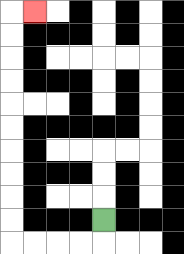{'start': '[4, 9]', 'end': '[1, 0]', 'path_directions': 'D,L,L,L,L,U,U,U,U,U,U,U,U,U,U,R', 'path_coordinates': '[[4, 9], [4, 10], [3, 10], [2, 10], [1, 10], [0, 10], [0, 9], [0, 8], [0, 7], [0, 6], [0, 5], [0, 4], [0, 3], [0, 2], [0, 1], [0, 0], [1, 0]]'}